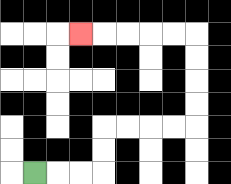{'start': '[1, 7]', 'end': '[3, 1]', 'path_directions': 'R,R,R,U,U,R,R,R,R,U,U,U,U,L,L,L,L,L', 'path_coordinates': '[[1, 7], [2, 7], [3, 7], [4, 7], [4, 6], [4, 5], [5, 5], [6, 5], [7, 5], [8, 5], [8, 4], [8, 3], [8, 2], [8, 1], [7, 1], [6, 1], [5, 1], [4, 1], [3, 1]]'}